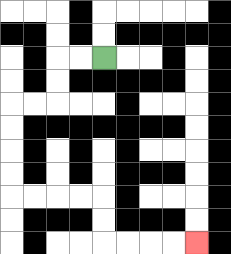{'start': '[4, 2]', 'end': '[8, 10]', 'path_directions': 'L,L,D,D,L,L,D,D,D,D,R,R,R,R,D,D,R,R,R,R', 'path_coordinates': '[[4, 2], [3, 2], [2, 2], [2, 3], [2, 4], [1, 4], [0, 4], [0, 5], [0, 6], [0, 7], [0, 8], [1, 8], [2, 8], [3, 8], [4, 8], [4, 9], [4, 10], [5, 10], [6, 10], [7, 10], [8, 10]]'}